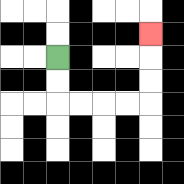{'start': '[2, 2]', 'end': '[6, 1]', 'path_directions': 'D,D,R,R,R,R,U,U,U', 'path_coordinates': '[[2, 2], [2, 3], [2, 4], [3, 4], [4, 4], [5, 4], [6, 4], [6, 3], [6, 2], [6, 1]]'}